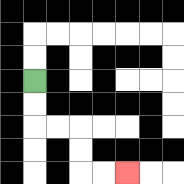{'start': '[1, 3]', 'end': '[5, 7]', 'path_directions': 'D,D,R,R,D,D,R,R', 'path_coordinates': '[[1, 3], [1, 4], [1, 5], [2, 5], [3, 5], [3, 6], [3, 7], [4, 7], [5, 7]]'}